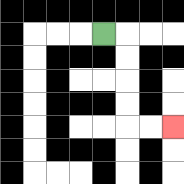{'start': '[4, 1]', 'end': '[7, 5]', 'path_directions': 'R,D,D,D,D,R,R', 'path_coordinates': '[[4, 1], [5, 1], [5, 2], [5, 3], [5, 4], [5, 5], [6, 5], [7, 5]]'}